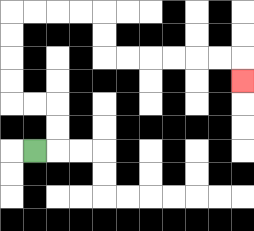{'start': '[1, 6]', 'end': '[10, 3]', 'path_directions': 'R,U,U,L,L,U,U,U,U,R,R,R,R,D,D,R,R,R,R,R,R,D', 'path_coordinates': '[[1, 6], [2, 6], [2, 5], [2, 4], [1, 4], [0, 4], [0, 3], [0, 2], [0, 1], [0, 0], [1, 0], [2, 0], [3, 0], [4, 0], [4, 1], [4, 2], [5, 2], [6, 2], [7, 2], [8, 2], [9, 2], [10, 2], [10, 3]]'}